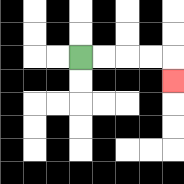{'start': '[3, 2]', 'end': '[7, 3]', 'path_directions': 'R,R,R,R,D', 'path_coordinates': '[[3, 2], [4, 2], [5, 2], [6, 2], [7, 2], [7, 3]]'}